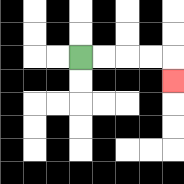{'start': '[3, 2]', 'end': '[7, 3]', 'path_directions': 'R,R,R,R,D', 'path_coordinates': '[[3, 2], [4, 2], [5, 2], [6, 2], [7, 2], [7, 3]]'}